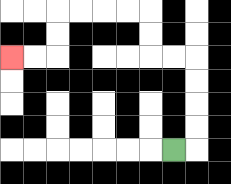{'start': '[7, 6]', 'end': '[0, 2]', 'path_directions': 'R,U,U,U,U,L,L,U,U,L,L,L,L,D,D,L,L', 'path_coordinates': '[[7, 6], [8, 6], [8, 5], [8, 4], [8, 3], [8, 2], [7, 2], [6, 2], [6, 1], [6, 0], [5, 0], [4, 0], [3, 0], [2, 0], [2, 1], [2, 2], [1, 2], [0, 2]]'}